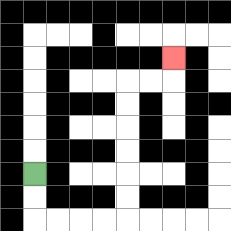{'start': '[1, 7]', 'end': '[7, 2]', 'path_directions': 'D,D,R,R,R,R,U,U,U,U,U,U,R,R,U', 'path_coordinates': '[[1, 7], [1, 8], [1, 9], [2, 9], [3, 9], [4, 9], [5, 9], [5, 8], [5, 7], [5, 6], [5, 5], [5, 4], [5, 3], [6, 3], [7, 3], [7, 2]]'}